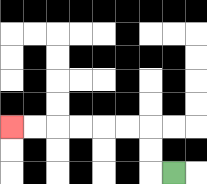{'start': '[7, 7]', 'end': '[0, 5]', 'path_directions': 'L,U,U,L,L,L,L,L,L', 'path_coordinates': '[[7, 7], [6, 7], [6, 6], [6, 5], [5, 5], [4, 5], [3, 5], [2, 5], [1, 5], [0, 5]]'}